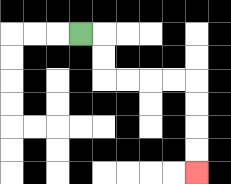{'start': '[3, 1]', 'end': '[8, 7]', 'path_directions': 'R,D,D,R,R,R,R,D,D,D,D', 'path_coordinates': '[[3, 1], [4, 1], [4, 2], [4, 3], [5, 3], [6, 3], [7, 3], [8, 3], [8, 4], [8, 5], [8, 6], [8, 7]]'}